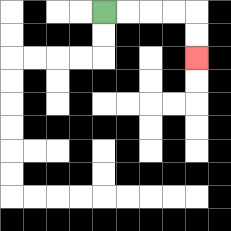{'start': '[4, 0]', 'end': '[8, 2]', 'path_directions': 'R,R,R,R,D,D', 'path_coordinates': '[[4, 0], [5, 0], [6, 0], [7, 0], [8, 0], [8, 1], [8, 2]]'}